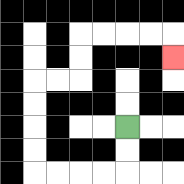{'start': '[5, 5]', 'end': '[7, 2]', 'path_directions': 'D,D,L,L,L,L,U,U,U,U,R,R,U,U,R,R,R,R,D', 'path_coordinates': '[[5, 5], [5, 6], [5, 7], [4, 7], [3, 7], [2, 7], [1, 7], [1, 6], [1, 5], [1, 4], [1, 3], [2, 3], [3, 3], [3, 2], [3, 1], [4, 1], [5, 1], [6, 1], [7, 1], [7, 2]]'}